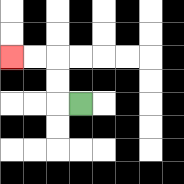{'start': '[3, 4]', 'end': '[0, 2]', 'path_directions': 'L,U,U,L,L', 'path_coordinates': '[[3, 4], [2, 4], [2, 3], [2, 2], [1, 2], [0, 2]]'}